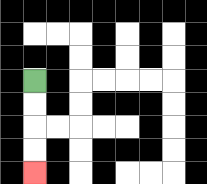{'start': '[1, 3]', 'end': '[1, 7]', 'path_directions': 'D,D,D,D', 'path_coordinates': '[[1, 3], [1, 4], [1, 5], [1, 6], [1, 7]]'}